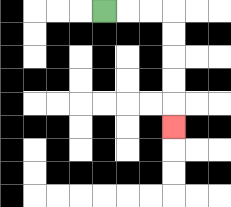{'start': '[4, 0]', 'end': '[7, 5]', 'path_directions': 'R,R,R,D,D,D,D,D', 'path_coordinates': '[[4, 0], [5, 0], [6, 0], [7, 0], [7, 1], [7, 2], [7, 3], [7, 4], [7, 5]]'}